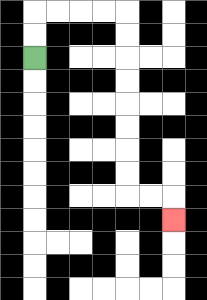{'start': '[1, 2]', 'end': '[7, 9]', 'path_directions': 'U,U,R,R,R,R,D,D,D,D,D,D,D,D,R,R,D', 'path_coordinates': '[[1, 2], [1, 1], [1, 0], [2, 0], [3, 0], [4, 0], [5, 0], [5, 1], [5, 2], [5, 3], [5, 4], [5, 5], [5, 6], [5, 7], [5, 8], [6, 8], [7, 8], [7, 9]]'}